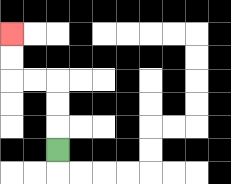{'start': '[2, 6]', 'end': '[0, 1]', 'path_directions': 'U,U,U,L,L,U,U', 'path_coordinates': '[[2, 6], [2, 5], [2, 4], [2, 3], [1, 3], [0, 3], [0, 2], [0, 1]]'}